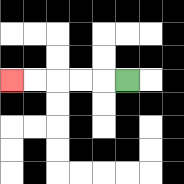{'start': '[5, 3]', 'end': '[0, 3]', 'path_directions': 'L,L,L,L,L', 'path_coordinates': '[[5, 3], [4, 3], [3, 3], [2, 3], [1, 3], [0, 3]]'}